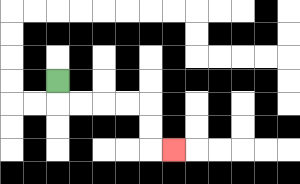{'start': '[2, 3]', 'end': '[7, 6]', 'path_directions': 'D,R,R,R,R,D,D,R', 'path_coordinates': '[[2, 3], [2, 4], [3, 4], [4, 4], [5, 4], [6, 4], [6, 5], [6, 6], [7, 6]]'}